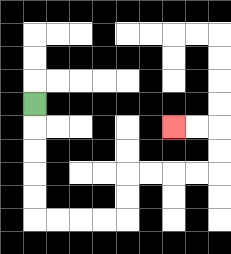{'start': '[1, 4]', 'end': '[7, 5]', 'path_directions': 'D,D,D,D,D,R,R,R,R,U,U,R,R,R,R,U,U,L,L', 'path_coordinates': '[[1, 4], [1, 5], [1, 6], [1, 7], [1, 8], [1, 9], [2, 9], [3, 9], [4, 9], [5, 9], [5, 8], [5, 7], [6, 7], [7, 7], [8, 7], [9, 7], [9, 6], [9, 5], [8, 5], [7, 5]]'}